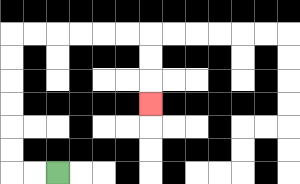{'start': '[2, 7]', 'end': '[6, 4]', 'path_directions': 'L,L,U,U,U,U,U,U,R,R,R,R,R,R,D,D,D', 'path_coordinates': '[[2, 7], [1, 7], [0, 7], [0, 6], [0, 5], [0, 4], [0, 3], [0, 2], [0, 1], [1, 1], [2, 1], [3, 1], [4, 1], [5, 1], [6, 1], [6, 2], [6, 3], [6, 4]]'}